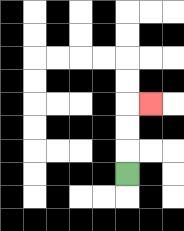{'start': '[5, 7]', 'end': '[6, 4]', 'path_directions': 'U,U,U,R', 'path_coordinates': '[[5, 7], [5, 6], [5, 5], [5, 4], [6, 4]]'}